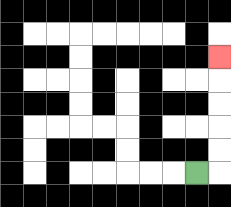{'start': '[8, 7]', 'end': '[9, 2]', 'path_directions': 'R,U,U,U,U,U', 'path_coordinates': '[[8, 7], [9, 7], [9, 6], [9, 5], [9, 4], [9, 3], [9, 2]]'}